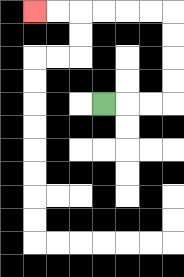{'start': '[4, 4]', 'end': '[1, 0]', 'path_directions': 'R,R,R,U,U,U,U,L,L,L,L,L,L', 'path_coordinates': '[[4, 4], [5, 4], [6, 4], [7, 4], [7, 3], [7, 2], [7, 1], [7, 0], [6, 0], [5, 0], [4, 0], [3, 0], [2, 0], [1, 0]]'}